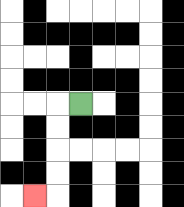{'start': '[3, 4]', 'end': '[1, 8]', 'path_directions': 'L,D,D,D,D,L', 'path_coordinates': '[[3, 4], [2, 4], [2, 5], [2, 6], [2, 7], [2, 8], [1, 8]]'}